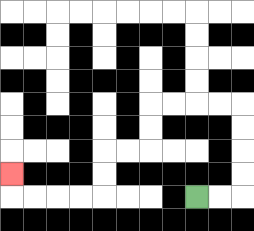{'start': '[8, 8]', 'end': '[0, 7]', 'path_directions': 'R,R,U,U,U,U,L,L,L,L,D,D,L,L,D,D,L,L,L,L,U', 'path_coordinates': '[[8, 8], [9, 8], [10, 8], [10, 7], [10, 6], [10, 5], [10, 4], [9, 4], [8, 4], [7, 4], [6, 4], [6, 5], [6, 6], [5, 6], [4, 6], [4, 7], [4, 8], [3, 8], [2, 8], [1, 8], [0, 8], [0, 7]]'}